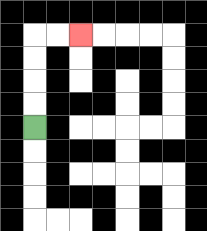{'start': '[1, 5]', 'end': '[3, 1]', 'path_directions': 'U,U,U,U,R,R', 'path_coordinates': '[[1, 5], [1, 4], [1, 3], [1, 2], [1, 1], [2, 1], [3, 1]]'}